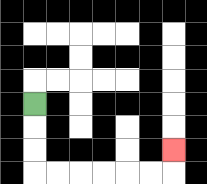{'start': '[1, 4]', 'end': '[7, 6]', 'path_directions': 'D,D,D,R,R,R,R,R,R,U', 'path_coordinates': '[[1, 4], [1, 5], [1, 6], [1, 7], [2, 7], [3, 7], [4, 7], [5, 7], [6, 7], [7, 7], [7, 6]]'}